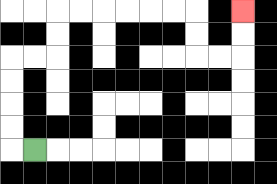{'start': '[1, 6]', 'end': '[10, 0]', 'path_directions': 'L,U,U,U,U,R,R,U,U,R,R,R,R,R,R,D,D,R,R,U,U', 'path_coordinates': '[[1, 6], [0, 6], [0, 5], [0, 4], [0, 3], [0, 2], [1, 2], [2, 2], [2, 1], [2, 0], [3, 0], [4, 0], [5, 0], [6, 0], [7, 0], [8, 0], [8, 1], [8, 2], [9, 2], [10, 2], [10, 1], [10, 0]]'}